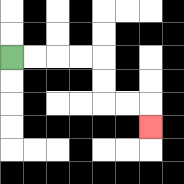{'start': '[0, 2]', 'end': '[6, 5]', 'path_directions': 'R,R,R,R,D,D,R,R,D', 'path_coordinates': '[[0, 2], [1, 2], [2, 2], [3, 2], [4, 2], [4, 3], [4, 4], [5, 4], [6, 4], [6, 5]]'}